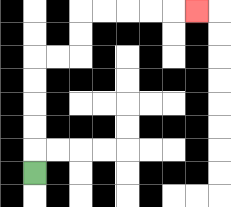{'start': '[1, 7]', 'end': '[8, 0]', 'path_directions': 'U,U,U,U,U,R,R,U,U,R,R,R,R,R', 'path_coordinates': '[[1, 7], [1, 6], [1, 5], [1, 4], [1, 3], [1, 2], [2, 2], [3, 2], [3, 1], [3, 0], [4, 0], [5, 0], [6, 0], [7, 0], [8, 0]]'}